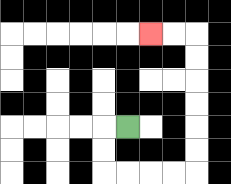{'start': '[5, 5]', 'end': '[6, 1]', 'path_directions': 'L,D,D,R,R,R,R,U,U,U,U,U,U,L,L', 'path_coordinates': '[[5, 5], [4, 5], [4, 6], [4, 7], [5, 7], [6, 7], [7, 7], [8, 7], [8, 6], [8, 5], [8, 4], [8, 3], [8, 2], [8, 1], [7, 1], [6, 1]]'}